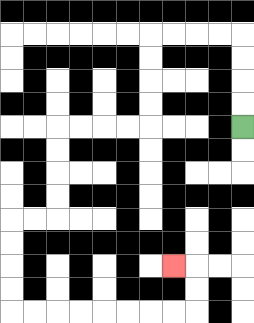{'start': '[10, 5]', 'end': '[7, 11]', 'path_directions': 'U,U,U,U,L,L,L,L,D,D,D,D,L,L,L,L,D,D,D,D,L,L,D,D,D,D,R,R,R,R,R,R,R,R,U,U,L', 'path_coordinates': '[[10, 5], [10, 4], [10, 3], [10, 2], [10, 1], [9, 1], [8, 1], [7, 1], [6, 1], [6, 2], [6, 3], [6, 4], [6, 5], [5, 5], [4, 5], [3, 5], [2, 5], [2, 6], [2, 7], [2, 8], [2, 9], [1, 9], [0, 9], [0, 10], [0, 11], [0, 12], [0, 13], [1, 13], [2, 13], [3, 13], [4, 13], [5, 13], [6, 13], [7, 13], [8, 13], [8, 12], [8, 11], [7, 11]]'}